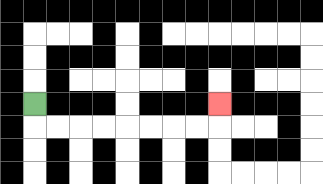{'start': '[1, 4]', 'end': '[9, 4]', 'path_directions': 'D,R,R,R,R,R,R,R,R,U', 'path_coordinates': '[[1, 4], [1, 5], [2, 5], [3, 5], [4, 5], [5, 5], [6, 5], [7, 5], [8, 5], [9, 5], [9, 4]]'}